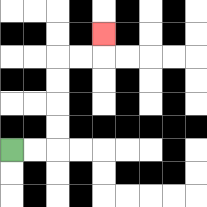{'start': '[0, 6]', 'end': '[4, 1]', 'path_directions': 'R,R,U,U,U,U,R,R,U', 'path_coordinates': '[[0, 6], [1, 6], [2, 6], [2, 5], [2, 4], [2, 3], [2, 2], [3, 2], [4, 2], [4, 1]]'}